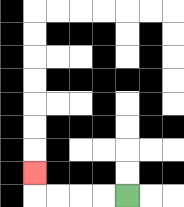{'start': '[5, 8]', 'end': '[1, 7]', 'path_directions': 'L,L,L,L,U', 'path_coordinates': '[[5, 8], [4, 8], [3, 8], [2, 8], [1, 8], [1, 7]]'}